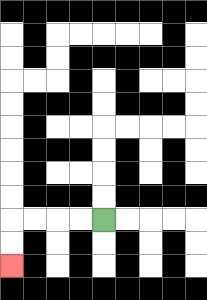{'start': '[4, 9]', 'end': '[0, 11]', 'path_directions': 'L,L,L,L,D,D', 'path_coordinates': '[[4, 9], [3, 9], [2, 9], [1, 9], [0, 9], [0, 10], [0, 11]]'}